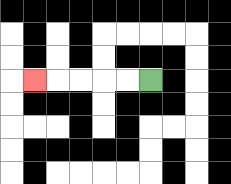{'start': '[6, 3]', 'end': '[1, 3]', 'path_directions': 'L,L,L,L,L', 'path_coordinates': '[[6, 3], [5, 3], [4, 3], [3, 3], [2, 3], [1, 3]]'}